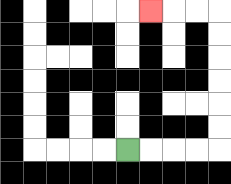{'start': '[5, 6]', 'end': '[6, 0]', 'path_directions': 'R,R,R,R,U,U,U,U,U,U,L,L,L', 'path_coordinates': '[[5, 6], [6, 6], [7, 6], [8, 6], [9, 6], [9, 5], [9, 4], [9, 3], [9, 2], [9, 1], [9, 0], [8, 0], [7, 0], [6, 0]]'}